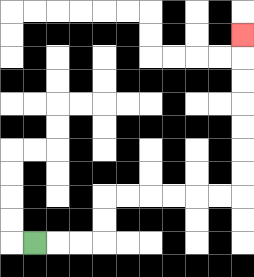{'start': '[1, 10]', 'end': '[10, 1]', 'path_directions': 'R,R,R,U,U,R,R,R,R,R,R,U,U,U,U,U,U,U', 'path_coordinates': '[[1, 10], [2, 10], [3, 10], [4, 10], [4, 9], [4, 8], [5, 8], [6, 8], [7, 8], [8, 8], [9, 8], [10, 8], [10, 7], [10, 6], [10, 5], [10, 4], [10, 3], [10, 2], [10, 1]]'}